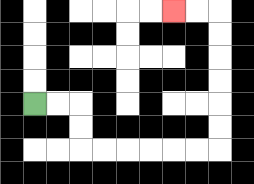{'start': '[1, 4]', 'end': '[7, 0]', 'path_directions': 'R,R,D,D,R,R,R,R,R,R,U,U,U,U,U,U,L,L', 'path_coordinates': '[[1, 4], [2, 4], [3, 4], [3, 5], [3, 6], [4, 6], [5, 6], [6, 6], [7, 6], [8, 6], [9, 6], [9, 5], [9, 4], [9, 3], [9, 2], [9, 1], [9, 0], [8, 0], [7, 0]]'}